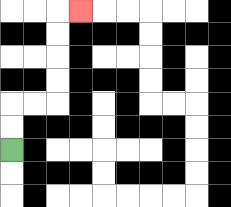{'start': '[0, 6]', 'end': '[3, 0]', 'path_directions': 'U,U,R,R,U,U,U,U,R', 'path_coordinates': '[[0, 6], [0, 5], [0, 4], [1, 4], [2, 4], [2, 3], [2, 2], [2, 1], [2, 0], [3, 0]]'}